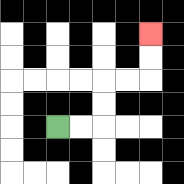{'start': '[2, 5]', 'end': '[6, 1]', 'path_directions': 'R,R,U,U,R,R,U,U', 'path_coordinates': '[[2, 5], [3, 5], [4, 5], [4, 4], [4, 3], [5, 3], [6, 3], [6, 2], [6, 1]]'}